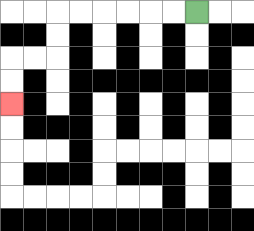{'start': '[8, 0]', 'end': '[0, 4]', 'path_directions': 'L,L,L,L,L,L,D,D,L,L,D,D', 'path_coordinates': '[[8, 0], [7, 0], [6, 0], [5, 0], [4, 0], [3, 0], [2, 0], [2, 1], [2, 2], [1, 2], [0, 2], [0, 3], [0, 4]]'}